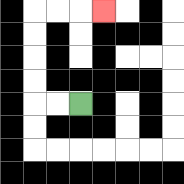{'start': '[3, 4]', 'end': '[4, 0]', 'path_directions': 'L,L,U,U,U,U,R,R,R', 'path_coordinates': '[[3, 4], [2, 4], [1, 4], [1, 3], [1, 2], [1, 1], [1, 0], [2, 0], [3, 0], [4, 0]]'}